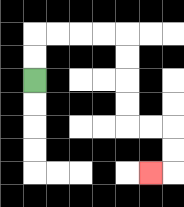{'start': '[1, 3]', 'end': '[6, 7]', 'path_directions': 'U,U,R,R,R,R,D,D,D,D,R,R,D,D,L', 'path_coordinates': '[[1, 3], [1, 2], [1, 1], [2, 1], [3, 1], [4, 1], [5, 1], [5, 2], [5, 3], [5, 4], [5, 5], [6, 5], [7, 5], [7, 6], [7, 7], [6, 7]]'}